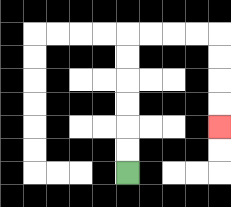{'start': '[5, 7]', 'end': '[9, 5]', 'path_directions': 'U,U,U,U,U,U,R,R,R,R,D,D,D,D', 'path_coordinates': '[[5, 7], [5, 6], [5, 5], [5, 4], [5, 3], [5, 2], [5, 1], [6, 1], [7, 1], [8, 1], [9, 1], [9, 2], [9, 3], [9, 4], [9, 5]]'}